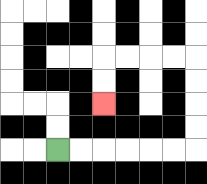{'start': '[2, 6]', 'end': '[4, 4]', 'path_directions': 'R,R,R,R,R,R,U,U,U,U,L,L,L,L,D,D', 'path_coordinates': '[[2, 6], [3, 6], [4, 6], [5, 6], [6, 6], [7, 6], [8, 6], [8, 5], [8, 4], [8, 3], [8, 2], [7, 2], [6, 2], [5, 2], [4, 2], [4, 3], [4, 4]]'}